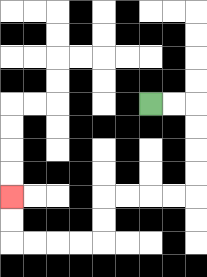{'start': '[6, 4]', 'end': '[0, 8]', 'path_directions': 'R,R,D,D,D,D,L,L,L,L,D,D,L,L,L,L,U,U', 'path_coordinates': '[[6, 4], [7, 4], [8, 4], [8, 5], [8, 6], [8, 7], [8, 8], [7, 8], [6, 8], [5, 8], [4, 8], [4, 9], [4, 10], [3, 10], [2, 10], [1, 10], [0, 10], [0, 9], [0, 8]]'}